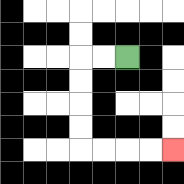{'start': '[5, 2]', 'end': '[7, 6]', 'path_directions': 'L,L,D,D,D,D,R,R,R,R', 'path_coordinates': '[[5, 2], [4, 2], [3, 2], [3, 3], [3, 4], [3, 5], [3, 6], [4, 6], [5, 6], [6, 6], [7, 6]]'}